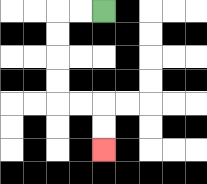{'start': '[4, 0]', 'end': '[4, 6]', 'path_directions': 'L,L,D,D,D,D,R,R,D,D', 'path_coordinates': '[[4, 0], [3, 0], [2, 0], [2, 1], [2, 2], [2, 3], [2, 4], [3, 4], [4, 4], [4, 5], [4, 6]]'}